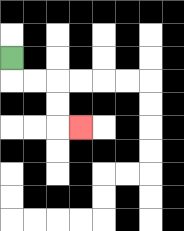{'start': '[0, 2]', 'end': '[3, 5]', 'path_directions': 'D,R,R,D,D,R', 'path_coordinates': '[[0, 2], [0, 3], [1, 3], [2, 3], [2, 4], [2, 5], [3, 5]]'}